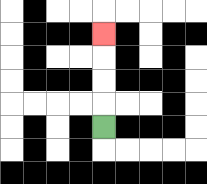{'start': '[4, 5]', 'end': '[4, 1]', 'path_directions': 'U,U,U,U', 'path_coordinates': '[[4, 5], [4, 4], [4, 3], [4, 2], [4, 1]]'}